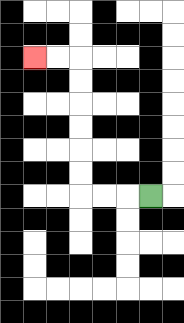{'start': '[6, 8]', 'end': '[1, 2]', 'path_directions': 'L,L,L,U,U,U,U,U,U,L,L', 'path_coordinates': '[[6, 8], [5, 8], [4, 8], [3, 8], [3, 7], [3, 6], [3, 5], [3, 4], [3, 3], [3, 2], [2, 2], [1, 2]]'}